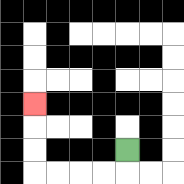{'start': '[5, 6]', 'end': '[1, 4]', 'path_directions': 'D,L,L,L,L,U,U,U', 'path_coordinates': '[[5, 6], [5, 7], [4, 7], [3, 7], [2, 7], [1, 7], [1, 6], [1, 5], [1, 4]]'}